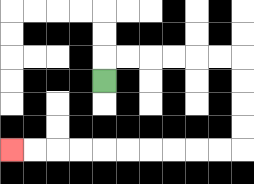{'start': '[4, 3]', 'end': '[0, 6]', 'path_directions': 'U,R,R,R,R,R,R,D,D,D,D,L,L,L,L,L,L,L,L,L,L', 'path_coordinates': '[[4, 3], [4, 2], [5, 2], [6, 2], [7, 2], [8, 2], [9, 2], [10, 2], [10, 3], [10, 4], [10, 5], [10, 6], [9, 6], [8, 6], [7, 6], [6, 6], [5, 6], [4, 6], [3, 6], [2, 6], [1, 6], [0, 6]]'}